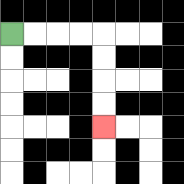{'start': '[0, 1]', 'end': '[4, 5]', 'path_directions': 'R,R,R,R,D,D,D,D', 'path_coordinates': '[[0, 1], [1, 1], [2, 1], [3, 1], [4, 1], [4, 2], [4, 3], [4, 4], [4, 5]]'}